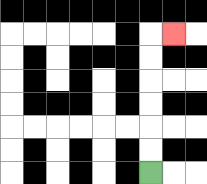{'start': '[6, 7]', 'end': '[7, 1]', 'path_directions': 'U,U,U,U,U,U,R', 'path_coordinates': '[[6, 7], [6, 6], [6, 5], [6, 4], [6, 3], [6, 2], [6, 1], [7, 1]]'}